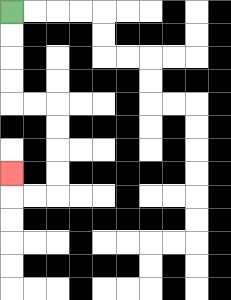{'start': '[0, 0]', 'end': '[0, 7]', 'path_directions': 'D,D,D,D,R,R,D,D,D,D,L,L,U', 'path_coordinates': '[[0, 0], [0, 1], [0, 2], [0, 3], [0, 4], [1, 4], [2, 4], [2, 5], [2, 6], [2, 7], [2, 8], [1, 8], [0, 8], [0, 7]]'}